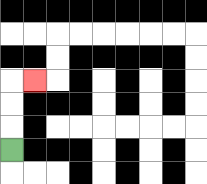{'start': '[0, 6]', 'end': '[1, 3]', 'path_directions': 'U,U,U,R', 'path_coordinates': '[[0, 6], [0, 5], [0, 4], [0, 3], [1, 3]]'}